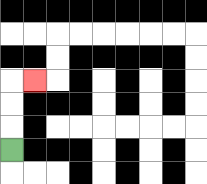{'start': '[0, 6]', 'end': '[1, 3]', 'path_directions': 'U,U,U,R', 'path_coordinates': '[[0, 6], [0, 5], [0, 4], [0, 3], [1, 3]]'}